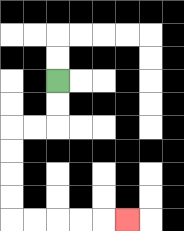{'start': '[2, 3]', 'end': '[5, 9]', 'path_directions': 'D,D,L,L,D,D,D,D,R,R,R,R,R', 'path_coordinates': '[[2, 3], [2, 4], [2, 5], [1, 5], [0, 5], [0, 6], [0, 7], [0, 8], [0, 9], [1, 9], [2, 9], [3, 9], [4, 9], [5, 9]]'}